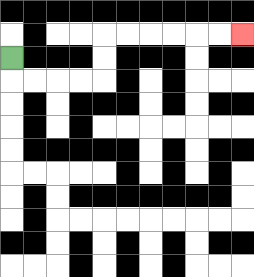{'start': '[0, 2]', 'end': '[10, 1]', 'path_directions': 'D,R,R,R,R,U,U,R,R,R,R,R,R', 'path_coordinates': '[[0, 2], [0, 3], [1, 3], [2, 3], [3, 3], [4, 3], [4, 2], [4, 1], [5, 1], [6, 1], [7, 1], [8, 1], [9, 1], [10, 1]]'}